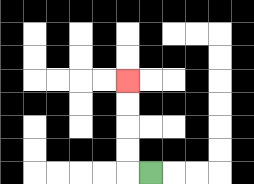{'start': '[6, 7]', 'end': '[5, 3]', 'path_directions': 'L,U,U,U,U', 'path_coordinates': '[[6, 7], [5, 7], [5, 6], [5, 5], [5, 4], [5, 3]]'}